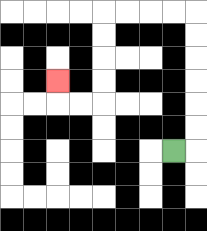{'start': '[7, 6]', 'end': '[2, 3]', 'path_directions': 'R,U,U,U,U,U,U,L,L,L,L,D,D,D,D,L,L,U', 'path_coordinates': '[[7, 6], [8, 6], [8, 5], [8, 4], [8, 3], [8, 2], [8, 1], [8, 0], [7, 0], [6, 0], [5, 0], [4, 0], [4, 1], [4, 2], [4, 3], [4, 4], [3, 4], [2, 4], [2, 3]]'}